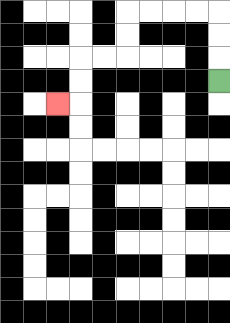{'start': '[9, 3]', 'end': '[2, 4]', 'path_directions': 'U,U,U,L,L,L,L,D,D,L,L,D,D,L', 'path_coordinates': '[[9, 3], [9, 2], [9, 1], [9, 0], [8, 0], [7, 0], [6, 0], [5, 0], [5, 1], [5, 2], [4, 2], [3, 2], [3, 3], [3, 4], [2, 4]]'}